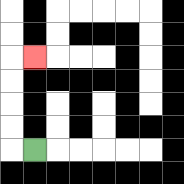{'start': '[1, 6]', 'end': '[1, 2]', 'path_directions': 'L,U,U,U,U,R', 'path_coordinates': '[[1, 6], [0, 6], [0, 5], [0, 4], [0, 3], [0, 2], [1, 2]]'}